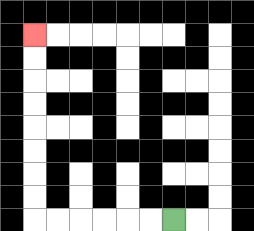{'start': '[7, 9]', 'end': '[1, 1]', 'path_directions': 'L,L,L,L,L,L,U,U,U,U,U,U,U,U', 'path_coordinates': '[[7, 9], [6, 9], [5, 9], [4, 9], [3, 9], [2, 9], [1, 9], [1, 8], [1, 7], [1, 6], [1, 5], [1, 4], [1, 3], [1, 2], [1, 1]]'}